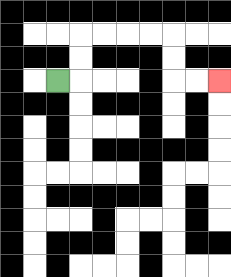{'start': '[2, 3]', 'end': '[9, 3]', 'path_directions': 'R,U,U,R,R,R,R,D,D,R,R', 'path_coordinates': '[[2, 3], [3, 3], [3, 2], [3, 1], [4, 1], [5, 1], [6, 1], [7, 1], [7, 2], [7, 3], [8, 3], [9, 3]]'}